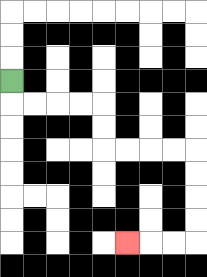{'start': '[0, 3]', 'end': '[5, 10]', 'path_directions': 'D,R,R,R,R,D,D,R,R,R,R,D,D,D,D,L,L,L', 'path_coordinates': '[[0, 3], [0, 4], [1, 4], [2, 4], [3, 4], [4, 4], [4, 5], [4, 6], [5, 6], [6, 6], [7, 6], [8, 6], [8, 7], [8, 8], [8, 9], [8, 10], [7, 10], [6, 10], [5, 10]]'}